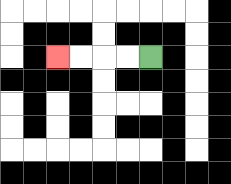{'start': '[6, 2]', 'end': '[2, 2]', 'path_directions': 'L,L,L,L', 'path_coordinates': '[[6, 2], [5, 2], [4, 2], [3, 2], [2, 2]]'}